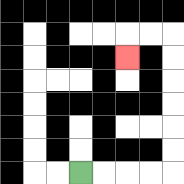{'start': '[3, 7]', 'end': '[5, 2]', 'path_directions': 'R,R,R,R,U,U,U,U,U,U,L,L,D', 'path_coordinates': '[[3, 7], [4, 7], [5, 7], [6, 7], [7, 7], [7, 6], [7, 5], [7, 4], [7, 3], [7, 2], [7, 1], [6, 1], [5, 1], [5, 2]]'}